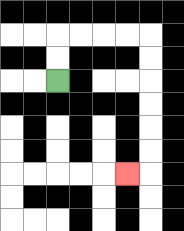{'start': '[2, 3]', 'end': '[5, 7]', 'path_directions': 'U,U,R,R,R,R,D,D,D,D,D,D,L', 'path_coordinates': '[[2, 3], [2, 2], [2, 1], [3, 1], [4, 1], [5, 1], [6, 1], [6, 2], [6, 3], [6, 4], [6, 5], [6, 6], [6, 7], [5, 7]]'}